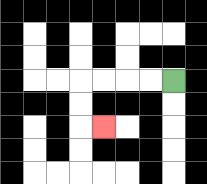{'start': '[7, 3]', 'end': '[4, 5]', 'path_directions': 'L,L,L,L,D,D,R', 'path_coordinates': '[[7, 3], [6, 3], [5, 3], [4, 3], [3, 3], [3, 4], [3, 5], [4, 5]]'}